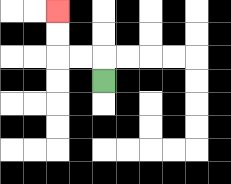{'start': '[4, 3]', 'end': '[2, 0]', 'path_directions': 'U,L,L,U,U', 'path_coordinates': '[[4, 3], [4, 2], [3, 2], [2, 2], [2, 1], [2, 0]]'}